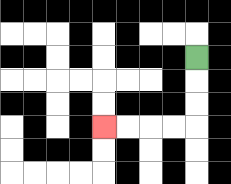{'start': '[8, 2]', 'end': '[4, 5]', 'path_directions': 'D,D,D,L,L,L,L', 'path_coordinates': '[[8, 2], [8, 3], [8, 4], [8, 5], [7, 5], [6, 5], [5, 5], [4, 5]]'}